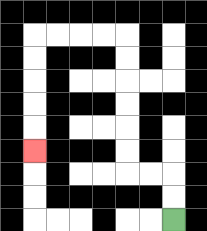{'start': '[7, 9]', 'end': '[1, 6]', 'path_directions': 'U,U,L,L,U,U,U,U,U,U,L,L,L,L,D,D,D,D,D', 'path_coordinates': '[[7, 9], [7, 8], [7, 7], [6, 7], [5, 7], [5, 6], [5, 5], [5, 4], [5, 3], [5, 2], [5, 1], [4, 1], [3, 1], [2, 1], [1, 1], [1, 2], [1, 3], [1, 4], [1, 5], [1, 6]]'}